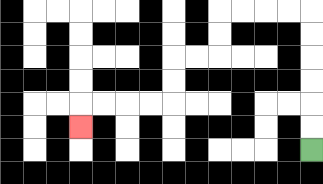{'start': '[13, 6]', 'end': '[3, 5]', 'path_directions': 'U,U,U,U,U,U,L,L,L,L,D,D,L,L,D,D,L,L,L,L,D', 'path_coordinates': '[[13, 6], [13, 5], [13, 4], [13, 3], [13, 2], [13, 1], [13, 0], [12, 0], [11, 0], [10, 0], [9, 0], [9, 1], [9, 2], [8, 2], [7, 2], [7, 3], [7, 4], [6, 4], [5, 4], [4, 4], [3, 4], [3, 5]]'}